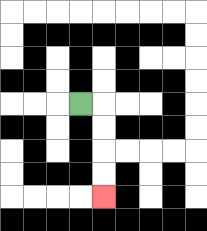{'start': '[3, 4]', 'end': '[4, 8]', 'path_directions': 'R,D,D,D,D', 'path_coordinates': '[[3, 4], [4, 4], [4, 5], [4, 6], [4, 7], [4, 8]]'}